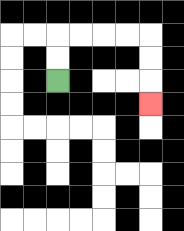{'start': '[2, 3]', 'end': '[6, 4]', 'path_directions': 'U,U,R,R,R,R,D,D,D', 'path_coordinates': '[[2, 3], [2, 2], [2, 1], [3, 1], [4, 1], [5, 1], [6, 1], [6, 2], [6, 3], [6, 4]]'}